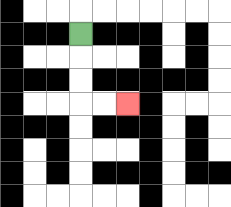{'start': '[3, 1]', 'end': '[5, 4]', 'path_directions': 'D,D,D,R,R', 'path_coordinates': '[[3, 1], [3, 2], [3, 3], [3, 4], [4, 4], [5, 4]]'}